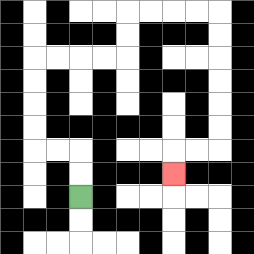{'start': '[3, 8]', 'end': '[7, 7]', 'path_directions': 'U,U,L,L,U,U,U,U,R,R,R,R,U,U,R,R,R,R,D,D,D,D,D,D,L,L,D', 'path_coordinates': '[[3, 8], [3, 7], [3, 6], [2, 6], [1, 6], [1, 5], [1, 4], [1, 3], [1, 2], [2, 2], [3, 2], [4, 2], [5, 2], [5, 1], [5, 0], [6, 0], [7, 0], [8, 0], [9, 0], [9, 1], [9, 2], [9, 3], [9, 4], [9, 5], [9, 6], [8, 6], [7, 6], [7, 7]]'}